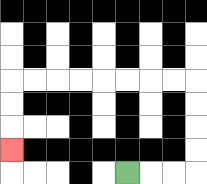{'start': '[5, 7]', 'end': '[0, 6]', 'path_directions': 'R,R,R,U,U,U,U,L,L,L,L,L,L,L,L,D,D,D', 'path_coordinates': '[[5, 7], [6, 7], [7, 7], [8, 7], [8, 6], [8, 5], [8, 4], [8, 3], [7, 3], [6, 3], [5, 3], [4, 3], [3, 3], [2, 3], [1, 3], [0, 3], [0, 4], [0, 5], [0, 6]]'}